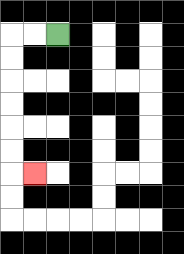{'start': '[2, 1]', 'end': '[1, 7]', 'path_directions': 'L,L,D,D,D,D,D,D,R', 'path_coordinates': '[[2, 1], [1, 1], [0, 1], [0, 2], [0, 3], [0, 4], [0, 5], [0, 6], [0, 7], [1, 7]]'}